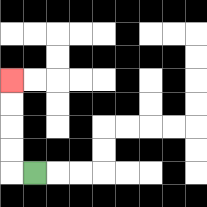{'start': '[1, 7]', 'end': '[0, 3]', 'path_directions': 'L,U,U,U,U', 'path_coordinates': '[[1, 7], [0, 7], [0, 6], [0, 5], [0, 4], [0, 3]]'}